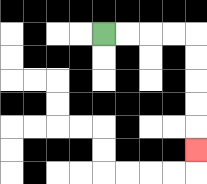{'start': '[4, 1]', 'end': '[8, 6]', 'path_directions': 'R,R,R,R,D,D,D,D,D', 'path_coordinates': '[[4, 1], [5, 1], [6, 1], [7, 1], [8, 1], [8, 2], [8, 3], [8, 4], [8, 5], [8, 6]]'}